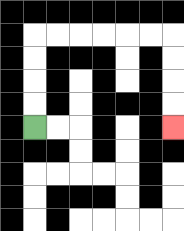{'start': '[1, 5]', 'end': '[7, 5]', 'path_directions': 'U,U,U,U,R,R,R,R,R,R,D,D,D,D', 'path_coordinates': '[[1, 5], [1, 4], [1, 3], [1, 2], [1, 1], [2, 1], [3, 1], [4, 1], [5, 1], [6, 1], [7, 1], [7, 2], [7, 3], [7, 4], [7, 5]]'}